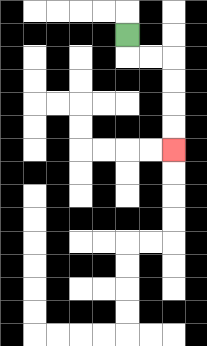{'start': '[5, 1]', 'end': '[7, 6]', 'path_directions': 'D,R,R,D,D,D,D', 'path_coordinates': '[[5, 1], [5, 2], [6, 2], [7, 2], [7, 3], [7, 4], [7, 5], [7, 6]]'}